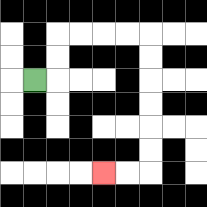{'start': '[1, 3]', 'end': '[4, 7]', 'path_directions': 'R,U,U,R,R,R,R,D,D,D,D,D,D,L,L', 'path_coordinates': '[[1, 3], [2, 3], [2, 2], [2, 1], [3, 1], [4, 1], [5, 1], [6, 1], [6, 2], [6, 3], [6, 4], [6, 5], [6, 6], [6, 7], [5, 7], [4, 7]]'}